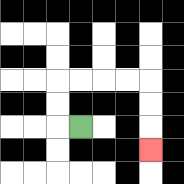{'start': '[3, 5]', 'end': '[6, 6]', 'path_directions': 'L,U,U,R,R,R,R,D,D,D', 'path_coordinates': '[[3, 5], [2, 5], [2, 4], [2, 3], [3, 3], [4, 3], [5, 3], [6, 3], [6, 4], [6, 5], [6, 6]]'}